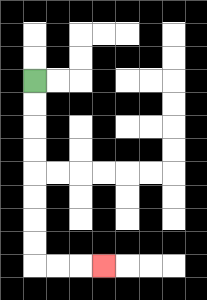{'start': '[1, 3]', 'end': '[4, 11]', 'path_directions': 'D,D,D,D,D,D,D,D,R,R,R', 'path_coordinates': '[[1, 3], [1, 4], [1, 5], [1, 6], [1, 7], [1, 8], [1, 9], [1, 10], [1, 11], [2, 11], [3, 11], [4, 11]]'}